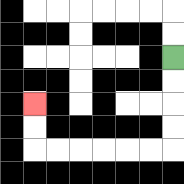{'start': '[7, 2]', 'end': '[1, 4]', 'path_directions': 'D,D,D,D,L,L,L,L,L,L,U,U', 'path_coordinates': '[[7, 2], [7, 3], [7, 4], [7, 5], [7, 6], [6, 6], [5, 6], [4, 6], [3, 6], [2, 6], [1, 6], [1, 5], [1, 4]]'}